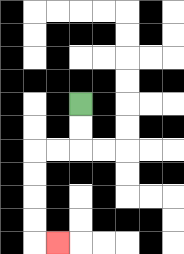{'start': '[3, 4]', 'end': '[2, 10]', 'path_directions': 'D,D,L,L,D,D,D,D,R', 'path_coordinates': '[[3, 4], [3, 5], [3, 6], [2, 6], [1, 6], [1, 7], [1, 8], [1, 9], [1, 10], [2, 10]]'}